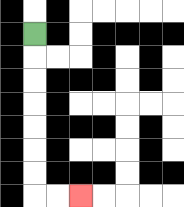{'start': '[1, 1]', 'end': '[3, 8]', 'path_directions': 'D,D,D,D,D,D,D,R,R', 'path_coordinates': '[[1, 1], [1, 2], [1, 3], [1, 4], [1, 5], [1, 6], [1, 7], [1, 8], [2, 8], [3, 8]]'}